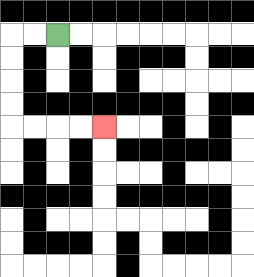{'start': '[2, 1]', 'end': '[4, 5]', 'path_directions': 'L,L,D,D,D,D,R,R,R,R', 'path_coordinates': '[[2, 1], [1, 1], [0, 1], [0, 2], [0, 3], [0, 4], [0, 5], [1, 5], [2, 5], [3, 5], [4, 5]]'}